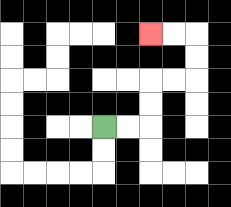{'start': '[4, 5]', 'end': '[6, 1]', 'path_directions': 'R,R,U,U,R,R,U,U,L,L', 'path_coordinates': '[[4, 5], [5, 5], [6, 5], [6, 4], [6, 3], [7, 3], [8, 3], [8, 2], [8, 1], [7, 1], [6, 1]]'}